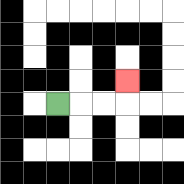{'start': '[2, 4]', 'end': '[5, 3]', 'path_directions': 'R,R,R,U', 'path_coordinates': '[[2, 4], [3, 4], [4, 4], [5, 4], [5, 3]]'}